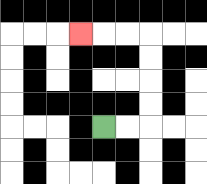{'start': '[4, 5]', 'end': '[3, 1]', 'path_directions': 'R,R,U,U,U,U,L,L,L', 'path_coordinates': '[[4, 5], [5, 5], [6, 5], [6, 4], [6, 3], [6, 2], [6, 1], [5, 1], [4, 1], [3, 1]]'}